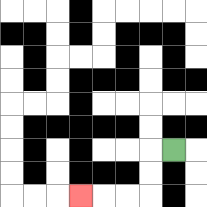{'start': '[7, 6]', 'end': '[3, 8]', 'path_directions': 'L,D,D,L,L,L', 'path_coordinates': '[[7, 6], [6, 6], [6, 7], [6, 8], [5, 8], [4, 8], [3, 8]]'}